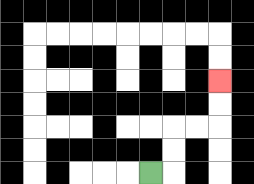{'start': '[6, 7]', 'end': '[9, 3]', 'path_directions': 'R,U,U,R,R,U,U', 'path_coordinates': '[[6, 7], [7, 7], [7, 6], [7, 5], [8, 5], [9, 5], [9, 4], [9, 3]]'}